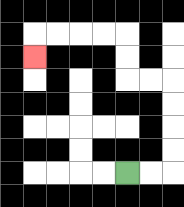{'start': '[5, 7]', 'end': '[1, 2]', 'path_directions': 'R,R,U,U,U,U,L,L,U,U,L,L,L,L,D', 'path_coordinates': '[[5, 7], [6, 7], [7, 7], [7, 6], [7, 5], [7, 4], [7, 3], [6, 3], [5, 3], [5, 2], [5, 1], [4, 1], [3, 1], [2, 1], [1, 1], [1, 2]]'}